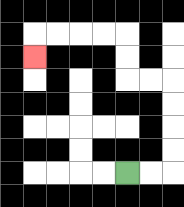{'start': '[5, 7]', 'end': '[1, 2]', 'path_directions': 'R,R,U,U,U,U,L,L,U,U,L,L,L,L,D', 'path_coordinates': '[[5, 7], [6, 7], [7, 7], [7, 6], [7, 5], [7, 4], [7, 3], [6, 3], [5, 3], [5, 2], [5, 1], [4, 1], [3, 1], [2, 1], [1, 1], [1, 2]]'}